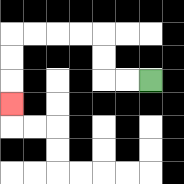{'start': '[6, 3]', 'end': '[0, 4]', 'path_directions': 'L,L,U,U,L,L,L,L,D,D,D', 'path_coordinates': '[[6, 3], [5, 3], [4, 3], [4, 2], [4, 1], [3, 1], [2, 1], [1, 1], [0, 1], [0, 2], [0, 3], [0, 4]]'}